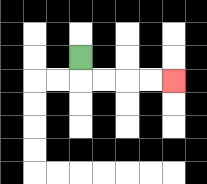{'start': '[3, 2]', 'end': '[7, 3]', 'path_directions': 'D,R,R,R,R', 'path_coordinates': '[[3, 2], [3, 3], [4, 3], [5, 3], [6, 3], [7, 3]]'}